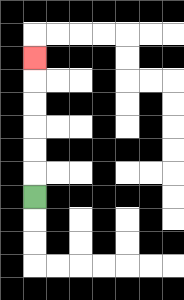{'start': '[1, 8]', 'end': '[1, 2]', 'path_directions': 'U,U,U,U,U,U', 'path_coordinates': '[[1, 8], [1, 7], [1, 6], [1, 5], [1, 4], [1, 3], [1, 2]]'}